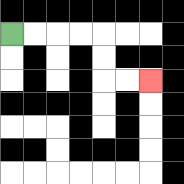{'start': '[0, 1]', 'end': '[6, 3]', 'path_directions': 'R,R,R,R,D,D,R,R', 'path_coordinates': '[[0, 1], [1, 1], [2, 1], [3, 1], [4, 1], [4, 2], [4, 3], [5, 3], [6, 3]]'}